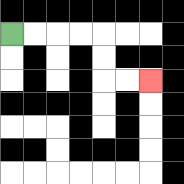{'start': '[0, 1]', 'end': '[6, 3]', 'path_directions': 'R,R,R,R,D,D,R,R', 'path_coordinates': '[[0, 1], [1, 1], [2, 1], [3, 1], [4, 1], [4, 2], [4, 3], [5, 3], [6, 3]]'}